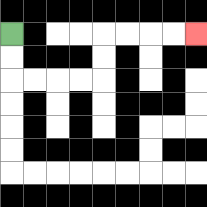{'start': '[0, 1]', 'end': '[8, 1]', 'path_directions': 'D,D,R,R,R,R,U,U,R,R,R,R', 'path_coordinates': '[[0, 1], [0, 2], [0, 3], [1, 3], [2, 3], [3, 3], [4, 3], [4, 2], [4, 1], [5, 1], [6, 1], [7, 1], [8, 1]]'}